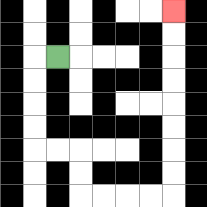{'start': '[2, 2]', 'end': '[7, 0]', 'path_directions': 'L,D,D,D,D,R,R,D,D,R,R,R,R,U,U,U,U,U,U,U,U', 'path_coordinates': '[[2, 2], [1, 2], [1, 3], [1, 4], [1, 5], [1, 6], [2, 6], [3, 6], [3, 7], [3, 8], [4, 8], [5, 8], [6, 8], [7, 8], [7, 7], [7, 6], [7, 5], [7, 4], [7, 3], [7, 2], [7, 1], [7, 0]]'}